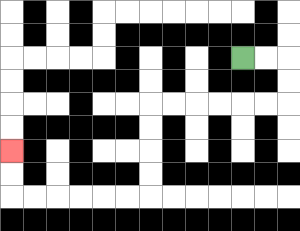{'start': '[10, 2]', 'end': '[0, 6]', 'path_directions': 'R,R,D,D,L,L,L,L,L,L,D,D,D,D,L,L,L,L,L,L,U,U', 'path_coordinates': '[[10, 2], [11, 2], [12, 2], [12, 3], [12, 4], [11, 4], [10, 4], [9, 4], [8, 4], [7, 4], [6, 4], [6, 5], [6, 6], [6, 7], [6, 8], [5, 8], [4, 8], [3, 8], [2, 8], [1, 8], [0, 8], [0, 7], [0, 6]]'}